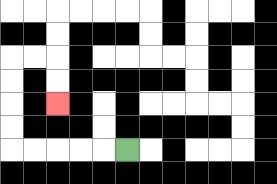{'start': '[5, 6]', 'end': '[2, 4]', 'path_directions': 'L,L,L,L,L,U,U,U,U,R,R,D,D', 'path_coordinates': '[[5, 6], [4, 6], [3, 6], [2, 6], [1, 6], [0, 6], [0, 5], [0, 4], [0, 3], [0, 2], [1, 2], [2, 2], [2, 3], [2, 4]]'}